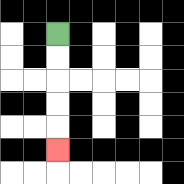{'start': '[2, 1]', 'end': '[2, 6]', 'path_directions': 'D,D,D,D,D', 'path_coordinates': '[[2, 1], [2, 2], [2, 3], [2, 4], [2, 5], [2, 6]]'}